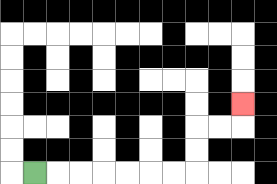{'start': '[1, 7]', 'end': '[10, 4]', 'path_directions': 'R,R,R,R,R,R,R,U,U,R,R,U', 'path_coordinates': '[[1, 7], [2, 7], [3, 7], [4, 7], [5, 7], [6, 7], [7, 7], [8, 7], [8, 6], [8, 5], [9, 5], [10, 5], [10, 4]]'}